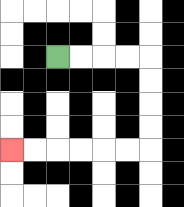{'start': '[2, 2]', 'end': '[0, 6]', 'path_directions': 'R,R,R,R,D,D,D,D,L,L,L,L,L,L', 'path_coordinates': '[[2, 2], [3, 2], [4, 2], [5, 2], [6, 2], [6, 3], [6, 4], [6, 5], [6, 6], [5, 6], [4, 6], [3, 6], [2, 6], [1, 6], [0, 6]]'}